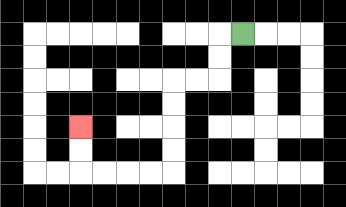{'start': '[10, 1]', 'end': '[3, 5]', 'path_directions': 'L,D,D,L,L,D,D,D,D,L,L,L,L,U,U', 'path_coordinates': '[[10, 1], [9, 1], [9, 2], [9, 3], [8, 3], [7, 3], [7, 4], [7, 5], [7, 6], [7, 7], [6, 7], [5, 7], [4, 7], [3, 7], [3, 6], [3, 5]]'}